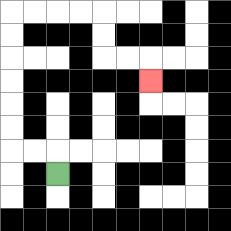{'start': '[2, 7]', 'end': '[6, 3]', 'path_directions': 'U,L,L,U,U,U,U,U,U,R,R,R,R,D,D,R,R,D', 'path_coordinates': '[[2, 7], [2, 6], [1, 6], [0, 6], [0, 5], [0, 4], [0, 3], [0, 2], [0, 1], [0, 0], [1, 0], [2, 0], [3, 0], [4, 0], [4, 1], [4, 2], [5, 2], [6, 2], [6, 3]]'}